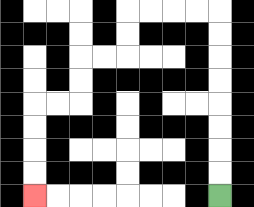{'start': '[9, 8]', 'end': '[1, 8]', 'path_directions': 'U,U,U,U,U,U,U,U,L,L,L,L,D,D,L,L,D,D,L,L,D,D,D,D', 'path_coordinates': '[[9, 8], [9, 7], [9, 6], [9, 5], [9, 4], [9, 3], [9, 2], [9, 1], [9, 0], [8, 0], [7, 0], [6, 0], [5, 0], [5, 1], [5, 2], [4, 2], [3, 2], [3, 3], [3, 4], [2, 4], [1, 4], [1, 5], [1, 6], [1, 7], [1, 8]]'}